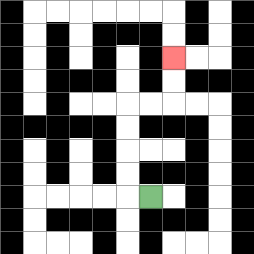{'start': '[6, 8]', 'end': '[7, 2]', 'path_directions': 'L,U,U,U,U,R,R,U,U', 'path_coordinates': '[[6, 8], [5, 8], [5, 7], [5, 6], [5, 5], [5, 4], [6, 4], [7, 4], [7, 3], [7, 2]]'}